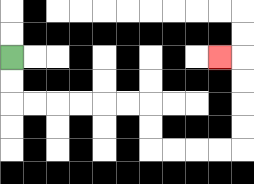{'start': '[0, 2]', 'end': '[9, 2]', 'path_directions': 'D,D,R,R,R,R,R,R,D,D,R,R,R,R,U,U,U,U,L', 'path_coordinates': '[[0, 2], [0, 3], [0, 4], [1, 4], [2, 4], [3, 4], [4, 4], [5, 4], [6, 4], [6, 5], [6, 6], [7, 6], [8, 6], [9, 6], [10, 6], [10, 5], [10, 4], [10, 3], [10, 2], [9, 2]]'}